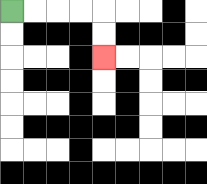{'start': '[0, 0]', 'end': '[4, 2]', 'path_directions': 'R,R,R,R,D,D', 'path_coordinates': '[[0, 0], [1, 0], [2, 0], [3, 0], [4, 0], [4, 1], [4, 2]]'}